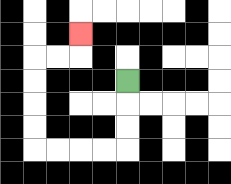{'start': '[5, 3]', 'end': '[3, 1]', 'path_directions': 'D,D,D,L,L,L,L,U,U,U,U,R,R,U', 'path_coordinates': '[[5, 3], [5, 4], [5, 5], [5, 6], [4, 6], [3, 6], [2, 6], [1, 6], [1, 5], [1, 4], [1, 3], [1, 2], [2, 2], [3, 2], [3, 1]]'}